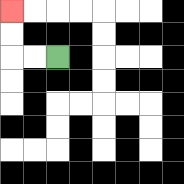{'start': '[2, 2]', 'end': '[0, 0]', 'path_directions': 'L,L,U,U', 'path_coordinates': '[[2, 2], [1, 2], [0, 2], [0, 1], [0, 0]]'}